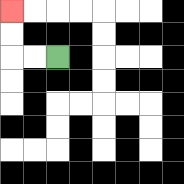{'start': '[2, 2]', 'end': '[0, 0]', 'path_directions': 'L,L,U,U', 'path_coordinates': '[[2, 2], [1, 2], [0, 2], [0, 1], [0, 0]]'}